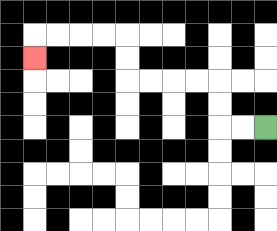{'start': '[11, 5]', 'end': '[1, 2]', 'path_directions': 'L,L,U,U,L,L,L,L,U,U,L,L,L,L,D', 'path_coordinates': '[[11, 5], [10, 5], [9, 5], [9, 4], [9, 3], [8, 3], [7, 3], [6, 3], [5, 3], [5, 2], [5, 1], [4, 1], [3, 1], [2, 1], [1, 1], [1, 2]]'}